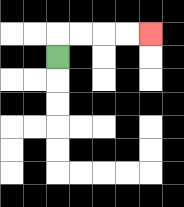{'start': '[2, 2]', 'end': '[6, 1]', 'path_directions': 'U,R,R,R,R', 'path_coordinates': '[[2, 2], [2, 1], [3, 1], [4, 1], [5, 1], [6, 1]]'}